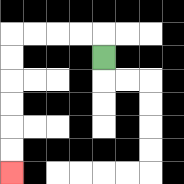{'start': '[4, 2]', 'end': '[0, 7]', 'path_directions': 'U,L,L,L,L,D,D,D,D,D,D', 'path_coordinates': '[[4, 2], [4, 1], [3, 1], [2, 1], [1, 1], [0, 1], [0, 2], [0, 3], [0, 4], [0, 5], [0, 6], [0, 7]]'}